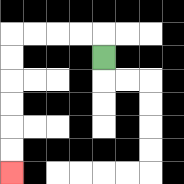{'start': '[4, 2]', 'end': '[0, 7]', 'path_directions': 'U,L,L,L,L,D,D,D,D,D,D', 'path_coordinates': '[[4, 2], [4, 1], [3, 1], [2, 1], [1, 1], [0, 1], [0, 2], [0, 3], [0, 4], [0, 5], [0, 6], [0, 7]]'}